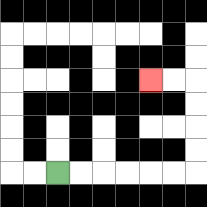{'start': '[2, 7]', 'end': '[6, 3]', 'path_directions': 'R,R,R,R,R,R,U,U,U,U,L,L', 'path_coordinates': '[[2, 7], [3, 7], [4, 7], [5, 7], [6, 7], [7, 7], [8, 7], [8, 6], [8, 5], [8, 4], [8, 3], [7, 3], [6, 3]]'}